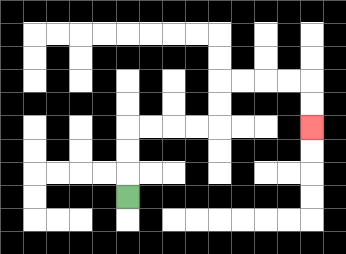{'start': '[5, 8]', 'end': '[13, 5]', 'path_directions': 'U,U,U,R,R,R,R,U,U,R,R,R,R,D,D', 'path_coordinates': '[[5, 8], [5, 7], [5, 6], [5, 5], [6, 5], [7, 5], [8, 5], [9, 5], [9, 4], [9, 3], [10, 3], [11, 3], [12, 3], [13, 3], [13, 4], [13, 5]]'}